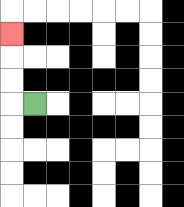{'start': '[1, 4]', 'end': '[0, 1]', 'path_directions': 'L,U,U,U', 'path_coordinates': '[[1, 4], [0, 4], [0, 3], [0, 2], [0, 1]]'}